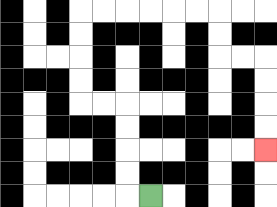{'start': '[6, 8]', 'end': '[11, 6]', 'path_directions': 'L,U,U,U,U,L,L,U,U,U,U,R,R,R,R,R,R,D,D,R,R,D,D,D,D', 'path_coordinates': '[[6, 8], [5, 8], [5, 7], [5, 6], [5, 5], [5, 4], [4, 4], [3, 4], [3, 3], [3, 2], [3, 1], [3, 0], [4, 0], [5, 0], [6, 0], [7, 0], [8, 0], [9, 0], [9, 1], [9, 2], [10, 2], [11, 2], [11, 3], [11, 4], [11, 5], [11, 6]]'}